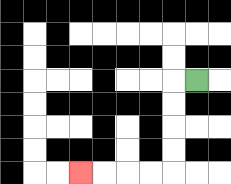{'start': '[8, 3]', 'end': '[3, 7]', 'path_directions': 'L,D,D,D,D,L,L,L,L', 'path_coordinates': '[[8, 3], [7, 3], [7, 4], [7, 5], [7, 6], [7, 7], [6, 7], [5, 7], [4, 7], [3, 7]]'}